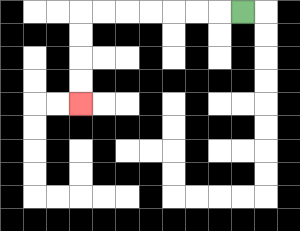{'start': '[10, 0]', 'end': '[3, 4]', 'path_directions': 'L,L,L,L,L,L,L,D,D,D,D', 'path_coordinates': '[[10, 0], [9, 0], [8, 0], [7, 0], [6, 0], [5, 0], [4, 0], [3, 0], [3, 1], [3, 2], [3, 3], [3, 4]]'}